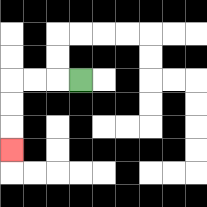{'start': '[3, 3]', 'end': '[0, 6]', 'path_directions': 'L,L,L,D,D,D', 'path_coordinates': '[[3, 3], [2, 3], [1, 3], [0, 3], [0, 4], [0, 5], [0, 6]]'}